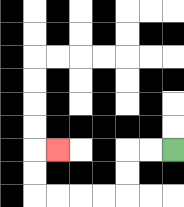{'start': '[7, 6]', 'end': '[2, 6]', 'path_directions': 'L,L,D,D,L,L,L,L,U,U,R', 'path_coordinates': '[[7, 6], [6, 6], [5, 6], [5, 7], [5, 8], [4, 8], [3, 8], [2, 8], [1, 8], [1, 7], [1, 6], [2, 6]]'}